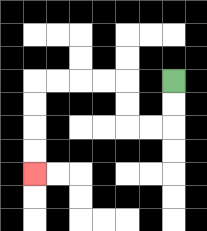{'start': '[7, 3]', 'end': '[1, 7]', 'path_directions': 'D,D,L,L,U,U,L,L,L,L,D,D,D,D', 'path_coordinates': '[[7, 3], [7, 4], [7, 5], [6, 5], [5, 5], [5, 4], [5, 3], [4, 3], [3, 3], [2, 3], [1, 3], [1, 4], [1, 5], [1, 6], [1, 7]]'}